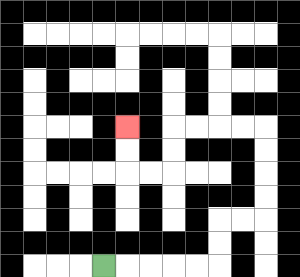{'start': '[4, 11]', 'end': '[5, 5]', 'path_directions': 'R,R,R,R,R,U,U,R,R,U,U,U,U,L,L,L,L,D,D,L,L,U,U', 'path_coordinates': '[[4, 11], [5, 11], [6, 11], [7, 11], [8, 11], [9, 11], [9, 10], [9, 9], [10, 9], [11, 9], [11, 8], [11, 7], [11, 6], [11, 5], [10, 5], [9, 5], [8, 5], [7, 5], [7, 6], [7, 7], [6, 7], [5, 7], [5, 6], [5, 5]]'}